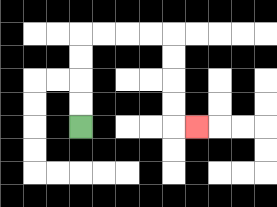{'start': '[3, 5]', 'end': '[8, 5]', 'path_directions': 'U,U,U,U,R,R,R,R,D,D,D,D,R', 'path_coordinates': '[[3, 5], [3, 4], [3, 3], [3, 2], [3, 1], [4, 1], [5, 1], [6, 1], [7, 1], [7, 2], [7, 3], [7, 4], [7, 5], [8, 5]]'}